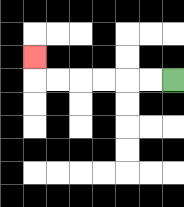{'start': '[7, 3]', 'end': '[1, 2]', 'path_directions': 'L,L,L,L,L,L,U', 'path_coordinates': '[[7, 3], [6, 3], [5, 3], [4, 3], [3, 3], [2, 3], [1, 3], [1, 2]]'}